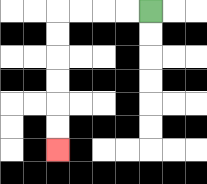{'start': '[6, 0]', 'end': '[2, 6]', 'path_directions': 'L,L,L,L,D,D,D,D,D,D', 'path_coordinates': '[[6, 0], [5, 0], [4, 0], [3, 0], [2, 0], [2, 1], [2, 2], [2, 3], [2, 4], [2, 5], [2, 6]]'}